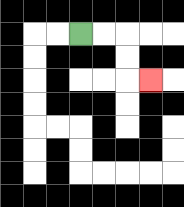{'start': '[3, 1]', 'end': '[6, 3]', 'path_directions': 'R,R,D,D,R', 'path_coordinates': '[[3, 1], [4, 1], [5, 1], [5, 2], [5, 3], [6, 3]]'}